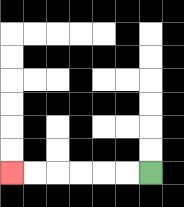{'start': '[6, 7]', 'end': '[0, 7]', 'path_directions': 'L,L,L,L,L,L', 'path_coordinates': '[[6, 7], [5, 7], [4, 7], [3, 7], [2, 7], [1, 7], [0, 7]]'}